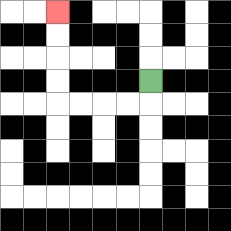{'start': '[6, 3]', 'end': '[2, 0]', 'path_directions': 'D,L,L,L,L,U,U,U,U', 'path_coordinates': '[[6, 3], [6, 4], [5, 4], [4, 4], [3, 4], [2, 4], [2, 3], [2, 2], [2, 1], [2, 0]]'}